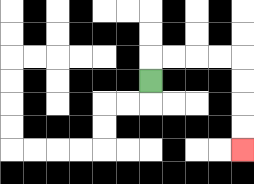{'start': '[6, 3]', 'end': '[10, 6]', 'path_directions': 'U,R,R,R,R,D,D,D,D', 'path_coordinates': '[[6, 3], [6, 2], [7, 2], [8, 2], [9, 2], [10, 2], [10, 3], [10, 4], [10, 5], [10, 6]]'}